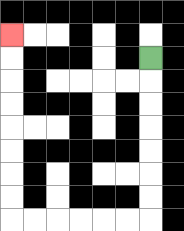{'start': '[6, 2]', 'end': '[0, 1]', 'path_directions': 'D,D,D,D,D,D,D,L,L,L,L,L,L,U,U,U,U,U,U,U,U', 'path_coordinates': '[[6, 2], [6, 3], [6, 4], [6, 5], [6, 6], [6, 7], [6, 8], [6, 9], [5, 9], [4, 9], [3, 9], [2, 9], [1, 9], [0, 9], [0, 8], [0, 7], [0, 6], [0, 5], [0, 4], [0, 3], [0, 2], [0, 1]]'}